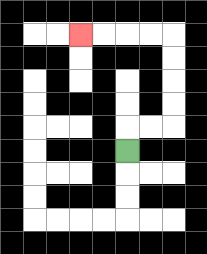{'start': '[5, 6]', 'end': '[3, 1]', 'path_directions': 'U,R,R,U,U,U,U,L,L,L,L', 'path_coordinates': '[[5, 6], [5, 5], [6, 5], [7, 5], [7, 4], [7, 3], [7, 2], [7, 1], [6, 1], [5, 1], [4, 1], [3, 1]]'}